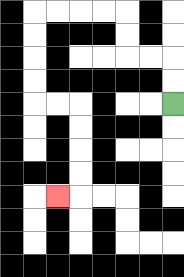{'start': '[7, 4]', 'end': '[2, 8]', 'path_directions': 'U,U,L,L,U,U,L,L,L,L,D,D,D,D,R,R,D,D,D,D,L', 'path_coordinates': '[[7, 4], [7, 3], [7, 2], [6, 2], [5, 2], [5, 1], [5, 0], [4, 0], [3, 0], [2, 0], [1, 0], [1, 1], [1, 2], [1, 3], [1, 4], [2, 4], [3, 4], [3, 5], [3, 6], [3, 7], [3, 8], [2, 8]]'}